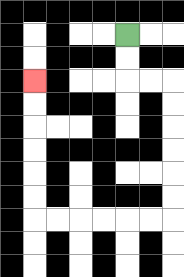{'start': '[5, 1]', 'end': '[1, 3]', 'path_directions': 'D,D,R,R,D,D,D,D,D,D,L,L,L,L,L,L,U,U,U,U,U,U', 'path_coordinates': '[[5, 1], [5, 2], [5, 3], [6, 3], [7, 3], [7, 4], [7, 5], [7, 6], [7, 7], [7, 8], [7, 9], [6, 9], [5, 9], [4, 9], [3, 9], [2, 9], [1, 9], [1, 8], [1, 7], [1, 6], [1, 5], [1, 4], [1, 3]]'}